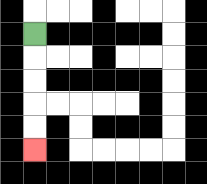{'start': '[1, 1]', 'end': '[1, 6]', 'path_directions': 'D,D,D,D,D', 'path_coordinates': '[[1, 1], [1, 2], [1, 3], [1, 4], [1, 5], [1, 6]]'}